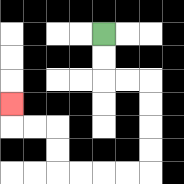{'start': '[4, 1]', 'end': '[0, 4]', 'path_directions': 'D,D,R,R,D,D,D,D,L,L,L,L,U,U,L,L,U', 'path_coordinates': '[[4, 1], [4, 2], [4, 3], [5, 3], [6, 3], [6, 4], [6, 5], [6, 6], [6, 7], [5, 7], [4, 7], [3, 7], [2, 7], [2, 6], [2, 5], [1, 5], [0, 5], [0, 4]]'}